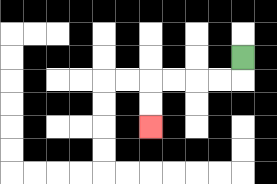{'start': '[10, 2]', 'end': '[6, 5]', 'path_directions': 'D,L,L,L,L,D,D', 'path_coordinates': '[[10, 2], [10, 3], [9, 3], [8, 3], [7, 3], [6, 3], [6, 4], [6, 5]]'}